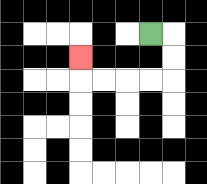{'start': '[6, 1]', 'end': '[3, 2]', 'path_directions': 'R,D,D,L,L,L,L,U', 'path_coordinates': '[[6, 1], [7, 1], [7, 2], [7, 3], [6, 3], [5, 3], [4, 3], [3, 3], [3, 2]]'}